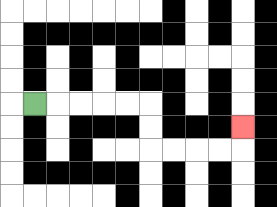{'start': '[1, 4]', 'end': '[10, 5]', 'path_directions': 'R,R,R,R,R,D,D,R,R,R,R,U', 'path_coordinates': '[[1, 4], [2, 4], [3, 4], [4, 4], [5, 4], [6, 4], [6, 5], [6, 6], [7, 6], [8, 6], [9, 6], [10, 6], [10, 5]]'}